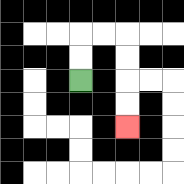{'start': '[3, 3]', 'end': '[5, 5]', 'path_directions': 'U,U,R,R,D,D,D,D', 'path_coordinates': '[[3, 3], [3, 2], [3, 1], [4, 1], [5, 1], [5, 2], [5, 3], [5, 4], [5, 5]]'}